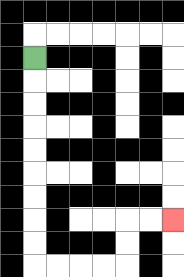{'start': '[1, 2]', 'end': '[7, 9]', 'path_directions': 'D,D,D,D,D,D,D,D,D,R,R,R,R,U,U,R,R', 'path_coordinates': '[[1, 2], [1, 3], [1, 4], [1, 5], [1, 6], [1, 7], [1, 8], [1, 9], [1, 10], [1, 11], [2, 11], [3, 11], [4, 11], [5, 11], [5, 10], [5, 9], [6, 9], [7, 9]]'}